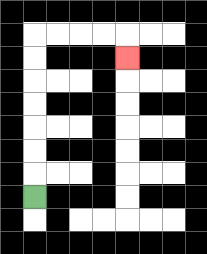{'start': '[1, 8]', 'end': '[5, 2]', 'path_directions': 'U,U,U,U,U,U,U,R,R,R,R,D', 'path_coordinates': '[[1, 8], [1, 7], [1, 6], [1, 5], [1, 4], [1, 3], [1, 2], [1, 1], [2, 1], [3, 1], [4, 1], [5, 1], [5, 2]]'}